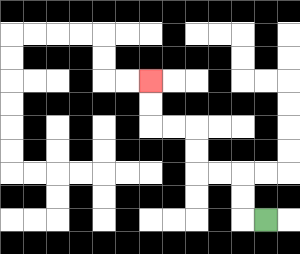{'start': '[11, 9]', 'end': '[6, 3]', 'path_directions': 'L,U,U,L,L,U,U,L,L,U,U', 'path_coordinates': '[[11, 9], [10, 9], [10, 8], [10, 7], [9, 7], [8, 7], [8, 6], [8, 5], [7, 5], [6, 5], [6, 4], [6, 3]]'}